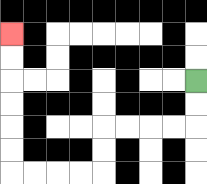{'start': '[8, 3]', 'end': '[0, 1]', 'path_directions': 'D,D,L,L,L,L,D,D,L,L,L,L,U,U,U,U,U,U', 'path_coordinates': '[[8, 3], [8, 4], [8, 5], [7, 5], [6, 5], [5, 5], [4, 5], [4, 6], [4, 7], [3, 7], [2, 7], [1, 7], [0, 7], [0, 6], [0, 5], [0, 4], [0, 3], [0, 2], [0, 1]]'}